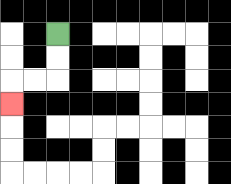{'start': '[2, 1]', 'end': '[0, 4]', 'path_directions': 'D,D,L,L,D', 'path_coordinates': '[[2, 1], [2, 2], [2, 3], [1, 3], [0, 3], [0, 4]]'}